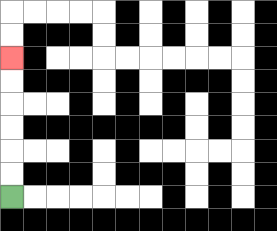{'start': '[0, 8]', 'end': '[0, 2]', 'path_directions': 'U,U,U,U,U,U', 'path_coordinates': '[[0, 8], [0, 7], [0, 6], [0, 5], [0, 4], [0, 3], [0, 2]]'}